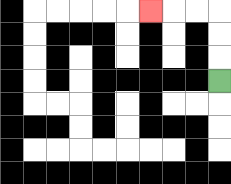{'start': '[9, 3]', 'end': '[6, 0]', 'path_directions': 'U,U,U,L,L,L', 'path_coordinates': '[[9, 3], [9, 2], [9, 1], [9, 0], [8, 0], [7, 0], [6, 0]]'}